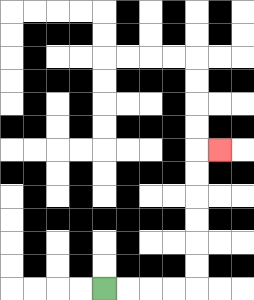{'start': '[4, 12]', 'end': '[9, 6]', 'path_directions': 'R,R,R,R,U,U,U,U,U,U,R', 'path_coordinates': '[[4, 12], [5, 12], [6, 12], [7, 12], [8, 12], [8, 11], [8, 10], [8, 9], [8, 8], [8, 7], [8, 6], [9, 6]]'}